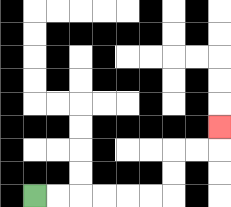{'start': '[1, 8]', 'end': '[9, 5]', 'path_directions': 'R,R,R,R,R,R,U,U,R,R,U', 'path_coordinates': '[[1, 8], [2, 8], [3, 8], [4, 8], [5, 8], [6, 8], [7, 8], [7, 7], [7, 6], [8, 6], [9, 6], [9, 5]]'}